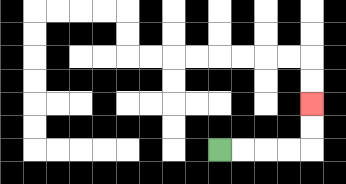{'start': '[9, 6]', 'end': '[13, 4]', 'path_directions': 'R,R,R,R,U,U', 'path_coordinates': '[[9, 6], [10, 6], [11, 6], [12, 6], [13, 6], [13, 5], [13, 4]]'}